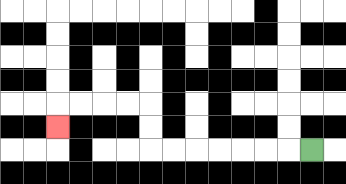{'start': '[13, 6]', 'end': '[2, 5]', 'path_directions': 'L,L,L,L,L,L,L,U,U,L,L,L,L,D', 'path_coordinates': '[[13, 6], [12, 6], [11, 6], [10, 6], [9, 6], [8, 6], [7, 6], [6, 6], [6, 5], [6, 4], [5, 4], [4, 4], [3, 4], [2, 4], [2, 5]]'}